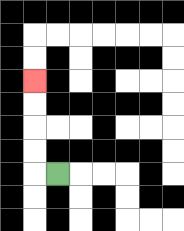{'start': '[2, 7]', 'end': '[1, 3]', 'path_directions': 'L,U,U,U,U', 'path_coordinates': '[[2, 7], [1, 7], [1, 6], [1, 5], [1, 4], [1, 3]]'}